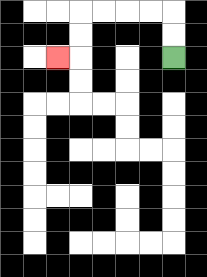{'start': '[7, 2]', 'end': '[2, 2]', 'path_directions': 'U,U,L,L,L,L,D,D,L', 'path_coordinates': '[[7, 2], [7, 1], [7, 0], [6, 0], [5, 0], [4, 0], [3, 0], [3, 1], [3, 2], [2, 2]]'}